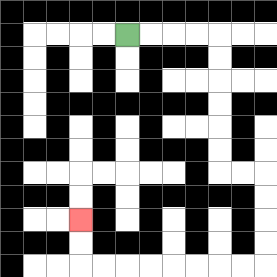{'start': '[5, 1]', 'end': '[3, 9]', 'path_directions': 'R,R,R,R,D,D,D,D,D,D,R,R,D,D,D,D,L,L,L,L,L,L,L,L,U,U', 'path_coordinates': '[[5, 1], [6, 1], [7, 1], [8, 1], [9, 1], [9, 2], [9, 3], [9, 4], [9, 5], [9, 6], [9, 7], [10, 7], [11, 7], [11, 8], [11, 9], [11, 10], [11, 11], [10, 11], [9, 11], [8, 11], [7, 11], [6, 11], [5, 11], [4, 11], [3, 11], [3, 10], [3, 9]]'}